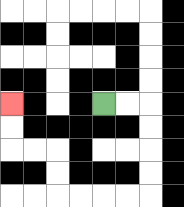{'start': '[4, 4]', 'end': '[0, 4]', 'path_directions': 'R,R,D,D,D,D,L,L,L,L,U,U,L,L,U,U', 'path_coordinates': '[[4, 4], [5, 4], [6, 4], [6, 5], [6, 6], [6, 7], [6, 8], [5, 8], [4, 8], [3, 8], [2, 8], [2, 7], [2, 6], [1, 6], [0, 6], [0, 5], [0, 4]]'}